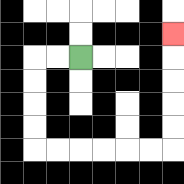{'start': '[3, 2]', 'end': '[7, 1]', 'path_directions': 'L,L,D,D,D,D,R,R,R,R,R,R,U,U,U,U,U', 'path_coordinates': '[[3, 2], [2, 2], [1, 2], [1, 3], [1, 4], [1, 5], [1, 6], [2, 6], [3, 6], [4, 6], [5, 6], [6, 6], [7, 6], [7, 5], [7, 4], [7, 3], [7, 2], [7, 1]]'}